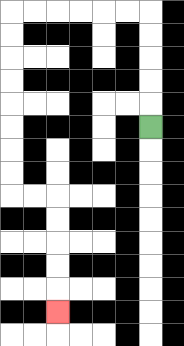{'start': '[6, 5]', 'end': '[2, 13]', 'path_directions': 'U,U,U,U,U,L,L,L,L,L,L,D,D,D,D,D,D,D,D,R,R,D,D,D,D,D', 'path_coordinates': '[[6, 5], [6, 4], [6, 3], [6, 2], [6, 1], [6, 0], [5, 0], [4, 0], [3, 0], [2, 0], [1, 0], [0, 0], [0, 1], [0, 2], [0, 3], [0, 4], [0, 5], [0, 6], [0, 7], [0, 8], [1, 8], [2, 8], [2, 9], [2, 10], [2, 11], [2, 12], [2, 13]]'}